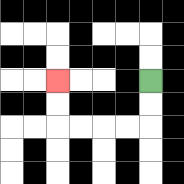{'start': '[6, 3]', 'end': '[2, 3]', 'path_directions': 'D,D,L,L,L,L,U,U', 'path_coordinates': '[[6, 3], [6, 4], [6, 5], [5, 5], [4, 5], [3, 5], [2, 5], [2, 4], [2, 3]]'}